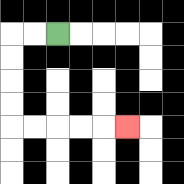{'start': '[2, 1]', 'end': '[5, 5]', 'path_directions': 'L,L,D,D,D,D,R,R,R,R,R', 'path_coordinates': '[[2, 1], [1, 1], [0, 1], [0, 2], [0, 3], [0, 4], [0, 5], [1, 5], [2, 5], [3, 5], [4, 5], [5, 5]]'}